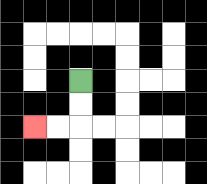{'start': '[3, 3]', 'end': '[1, 5]', 'path_directions': 'D,D,L,L', 'path_coordinates': '[[3, 3], [3, 4], [3, 5], [2, 5], [1, 5]]'}